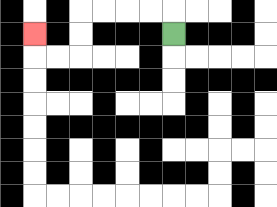{'start': '[7, 1]', 'end': '[1, 1]', 'path_directions': 'U,L,L,L,L,D,D,L,L,U', 'path_coordinates': '[[7, 1], [7, 0], [6, 0], [5, 0], [4, 0], [3, 0], [3, 1], [3, 2], [2, 2], [1, 2], [1, 1]]'}